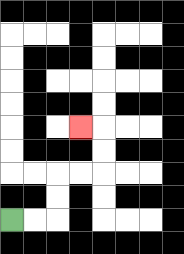{'start': '[0, 9]', 'end': '[3, 5]', 'path_directions': 'R,R,U,U,R,R,U,U,L', 'path_coordinates': '[[0, 9], [1, 9], [2, 9], [2, 8], [2, 7], [3, 7], [4, 7], [4, 6], [4, 5], [3, 5]]'}